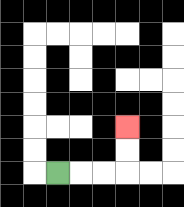{'start': '[2, 7]', 'end': '[5, 5]', 'path_directions': 'R,R,R,U,U', 'path_coordinates': '[[2, 7], [3, 7], [4, 7], [5, 7], [5, 6], [5, 5]]'}